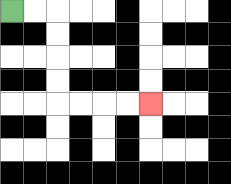{'start': '[0, 0]', 'end': '[6, 4]', 'path_directions': 'R,R,D,D,D,D,R,R,R,R', 'path_coordinates': '[[0, 0], [1, 0], [2, 0], [2, 1], [2, 2], [2, 3], [2, 4], [3, 4], [4, 4], [5, 4], [6, 4]]'}